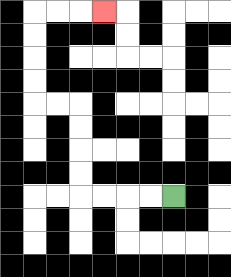{'start': '[7, 8]', 'end': '[4, 0]', 'path_directions': 'L,L,L,L,U,U,U,U,L,L,U,U,U,U,R,R,R', 'path_coordinates': '[[7, 8], [6, 8], [5, 8], [4, 8], [3, 8], [3, 7], [3, 6], [3, 5], [3, 4], [2, 4], [1, 4], [1, 3], [1, 2], [1, 1], [1, 0], [2, 0], [3, 0], [4, 0]]'}